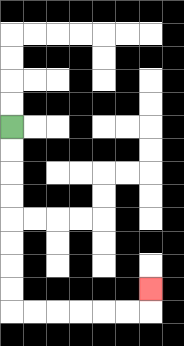{'start': '[0, 5]', 'end': '[6, 12]', 'path_directions': 'D,D,D,D,D,D,D,D,R,R,R,R,R,R,U', 'path_coordinates': '[[0, 5], [0, 6], [0, 7], [0, 8], [0, 9], [0, 10], [0, 11], [0, 12], [0, 13], [1, 13], [2, 13], [3, 13], [4, 13], [5, 13], [6, 13], [6, 12]]'}